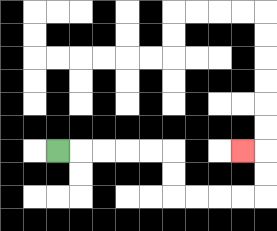{'start': '[2, 6]', 'end': '[10, 6]', 'path_directions': 'R,R,R,R,R,D,D,R,R,R,R,U,U,L', 'path_coordinates': '[[2, 6], [3, 6], [4, 6], [5, 6], [6, 6], [7, 6], [7, 7], [7, 8], [8, 8], [9, 8], [10, 8], [11, 8], [11, 7], [11, 6], [10, 6]]'}